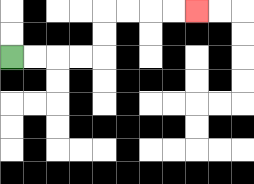{'start': '[0, 2]', 'end': '[8, 0]', 'path_directions': 'R,R,R,R,U,U,R,R,R,R', 'path_coordinates': '[[0, 2], [1, 2], [2, 2], [3, 2], [4, 2], [4, 1], [4, 0], [5, 0], [6, 0], [7, 0], [8, 0]]'}